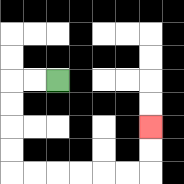{'start': '[2, 3]', 'end': '[6, 5]', 'path_directions': 'L,L,D,D,D,D,R,R,R,R,R,R,U,U', 'path_coordinates': '[[2, 3], [1, 3], [0, 3], [0, 4], [0, 5], [0, 6], [0, 7], [1, 7], [2, 7], [3, 7], [4, 7], [5, 7], [6, 7], [6, 6], [6, 5]]'}